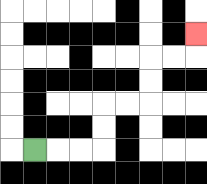{'start': '[1, 6]', 'end': '[8, 1]', 'path_directions': 'R,R,R,U,U,R,R,U,U,R,R,U', 'path_coordinates': '[[1, 6], [2, 6], [3, 6], [4, 6], [4, 5], [4, 4], [5, 4], [6, 4], [6, 3], [6, 2], [7, 2], [8, 2], [8, 1]]'}